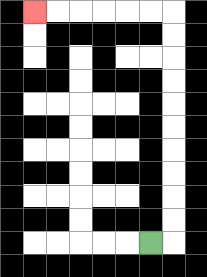{'start': '[6, 10]', 'end': '[1, 0]', 'path_directions': 'R,U,U,U,U,U,U,U,U,U,U,L,L,L,L,L,L', 'path_coordinates': '[[6, 10], [7, 10], [7, 9], [7, 8], [7, 7], [7, 6], [7, 5], [7, 4], [7, 3], [7, 2], [7, 1], [7, 0], [6, 0], [5, 0], [4, 0], [3, 0], [2, 0], [1, 0]]'}